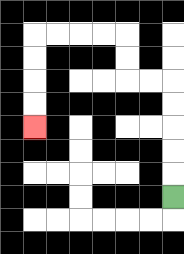{'start': '[7, 8]', 'end': '[1, 5]', 'path_directions': 'U,U,U,U,U,L,L,U,U,L,L,L,L,D,D,D,D', 'path_coordinates': '[[7, 8], [7, 7], [7, 6], [7, 5], [7, 4], [7, 3], [6, 3], [5, 3], [5, 2], [5, 1], [4, 1], [3, 1], [2, 1], [1, 1], [1, 2], [1, 3], [1, 4], [1, 5]]'}